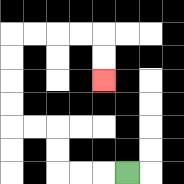{'start': '[5, 7]', 'end': '[4, 3]', 'path_directions': 'L,L,L,U,U,L,L,U,U,U,U,R,R,R,R,D,D', 'path_coordinates': '[[5, 7], [4, 7], [3, 7], [2, 7], [2, 6], [2, 5], [1, 5], [0, 5], [0, 4], [0, 3], [0, 2], [0, 1], [1, 1], [2, 1], [3, 1], [4, 1], [4, 2], [4, 3]]'}